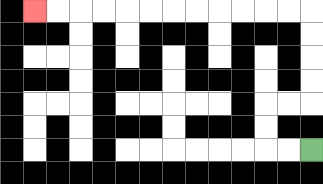{'start': '[13, 6]', 'end': '[1, 0]', 'path_directions': 'L,L,U,U,R,R,U,U,U,U,L,L,L,L,L,L,L,L,L,L,L,L', 'path_coordinates': '[[13, 6], [12, 6], [11, 6], [11, 5], [11, 4], [12, 4], [13, 4], [13, 3], [13, 2], [13, 1], [13, 0], [12, 0], [11, 0], [10, 0], [9, 0], [8, 0], [7, 0], [6, 0], [5, 0], [4, 0], [3, 0], [2, 0], [1, 0]]'}